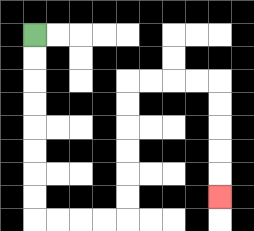{'start': '[1, 1]', 'end': '[9, 8]', 'path_directions': 'D,D,D,D,D,D,D,D,R,R,R,R,U,U,U,U,U,U,R,R,R,R,D,D,D,D,D', 'path_coordinates': '[[1, 1], [1, 2], [1, 3], [1, 4], [1, 5], [1, 6], [1, 7], [1, 8], [1, 9], [2, 9], [3, 9], [4, 9], [5, 9], [5, 8], [5, 7], [5, 6], [5, 5], [5, 4], [5, 3], [6, 3], [7, 3], [8, 3], [9, 3], [9, 4], [9, 5], [9, 6], [9, 7], [9, 8]]'}